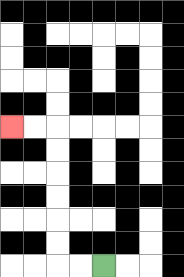{'start': '[4, 11]', 'end': '[0, 5]', 'path_directions': 'L,L,U,U,U,U,U,U,L,L', 'path_coordinates': '[[4, 11], [3, 11], [2, 11], [2, 10], [2, 9], [2, 8], [2, 7], [2, 6], [2, 5], [1, 5], [0, 5]]'}